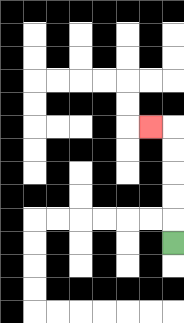{'start': '[7, 10]', 'end': '[6, 5]', 'path_directions': 'U,U,U,U,U,L', 'path_coordinates': '[[7, 10], [7, 9], [7, 8], [7, 7], [7, 6], [7, 5], [6, 5]]'}